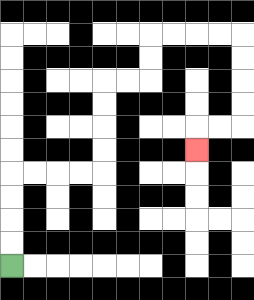{'start': '[0, 11]', 'end': '[8, 6]', 'path_directions': 'U,U,U,U,R,R,R,R,U,U,U,U,R,R,U,U,R,R,R,R,D,D,D,D,L,L,D', 'path_coordinates': '[[0, 11], [0, 10], [0, 9], [0, 8], [0, 7], [1, 7], [2, 7], [3, 7], [4, 7], [4, 6], [4, 5], [4, 4], [4, 3], [5, 3], [6, 3], [6, 2], [6, 1], [7, 1], [8, 1], [9, 1], [10, 1], [10, 2], [10, 3], [10, 4], [10, 5], [9, 5], [8, 5], [8, 6]]'}